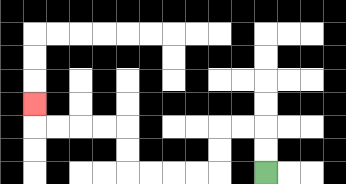{'start': '[11, 7]', 'end': '[1, 4]', 'path_directions': 'U,U,L,L,D,D,L,L,L,L,U,U,L,L,L,L,U', 'path_coordinates': '[[11, 7], [11, 6], [11, 5], [10, 5], [9, 5], [9, 6], [9, 7], [8, 7], [7, 7], [6, 7], [5, 7], [5, 6], [5, 5], [4, 5], [3, 5], [2, 5], [1, 5], [1, 4]]'}